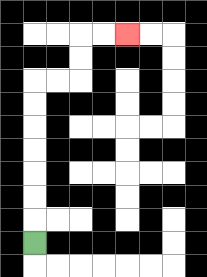{'start': '[1, 10]', 'end': '[5, 1]', 'path_directions': 'U,U,U,U,U,U,U,R,R,U,U,R,R', 'path_coordinates': '[[1, 10], [1, 9], [1, 8], [1, 7], [1, 6], [1, 5], [1, 4], [1, 3], [2, 3], [3, 3], [3, 2], [3, 1], [4, 1], [5, 1]]'}